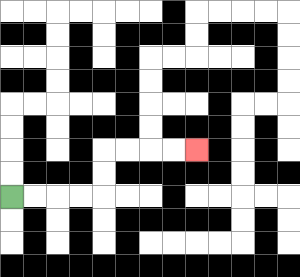{'start': '[0, 8]', 'end': '[8, 6]', 'path_directions': 'R,R,R,R,U,U,R,R,R,R', 'path_coordinates': '[[0, 8], [1, 8], [2, 8], [3, 8], [4, 8], [4, 7], [4, 6], [5, 6], [6, 6], [7, 6], [8, 6]]'}